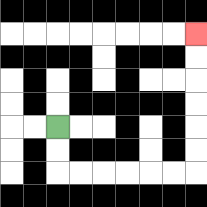{'start': '[2, 5]', 'end': '[8, 1]', 'path_directions': 'D,D,R,R,R,R,R,R,U,U,U,U,U,U', 'path_coordinates': '[[2, 5], [2, 6], [2, 7], [3, 7], [4, 7], [5, 7], [6, 7], [7, 7], [8, 7], [8, 6], [8, 5], [8, 4], [8, 3], [8, 2], [8, 1]]'}